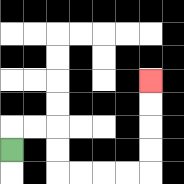{'start': '[0, 6]', 'end': '[6, 3]', 'path_directions': 'U,R,R,D,D,R,R,R,R,U,U,U,U', 'path_coordinates': '[[0, 6], [0, 5], [1, 5], [2, 5], [2, 6], [2, 7], [3, 7], [4, 7], [5, 7], [6, 7], [6, 6], [6, 5], [6, 4], [6, 3]]'}